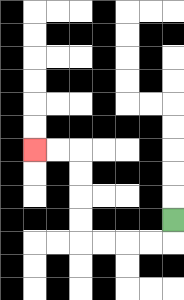{'start': '[7, 9]', 'end': '[1, 6]', 'path_directions': 'D,L,L,L,L,U,U,U,U,L,L', 'path_coordinates': '[[7, 9], [7, 10], [6, 10], [5, 10], [4, 10], [3, 10], [3, 9], [3, 8], [3, 7], [3, 6], [2, 6], [1, 6]]'}